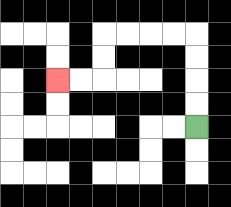{'start': '[8, 5]', 'end': '[2, 3]', 'path_directions': 'U,U,U,U,L,L,L,L,D,D,L,L', 'path_coordinates': '[[8, 5], [8, 4], [8, 3], [8, 2], [8, 1], [7, 1], [6, 1], [5, 1], [4, 1], [4, 2], [4, 3], [3, 3], [2, 3]]'}